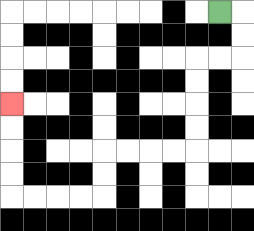{'start': '[9, 0]', 'end': '[0, 4]', 'path_directions': 'R,D,D,L,L,D,D,D,D,L,L,L,L,D,D,L,L,L,L,U,U,U,U', 'path_coordinates': '[[9, 0], [10, 0], [10, 1], [10, 2], [9, 2], [8, 2], [8, 3], [8, 4], [8, 5], [8, 6], [7, 6], [6, 6], [5, 6], [4, 6], [4, 7], [4, 8], [3, 8], [2, 8], [1, 8], [0, 8], [0, 7], [0, 6], [0, 5], [0, 4]]'}